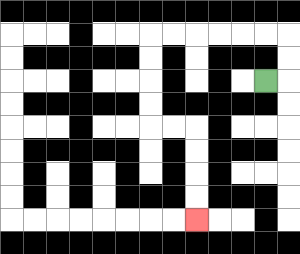{'start': '[11, 3]', 'end': '[8, 9]', 'path_directions': 'R,U,U,L,L,L,L,L,L,D,D,D,D,R,R,D,D,D,D', 'path_coordinates': '[[11, 3], [12, 3], [12, 2], [12, 1], [11, 1], [10, 1], [9, 1], [8, 1], [7, 1], [6, 1], [6, 2], [6, 3], [6, 4], [6, 5], [7, 5], [8, 5], [8, 6], [8, 7], [8, 8], [8, 9]]'}